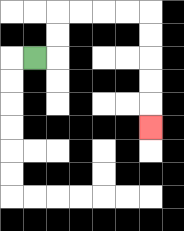{'start': '[1, 2]', 'end': '[6, 5]', 'path_directions': 'R,U,U,R,R,R,R,D,D,D,D,D', 'path_coordinates': '[[1, 2], [2, 2], [2, 1], [2, 0], [3, 0], [4, 0], [5, 0], [6, 0], [6, 1], [6, 2], [6, 3], [6, 4], [6, 5]]'}